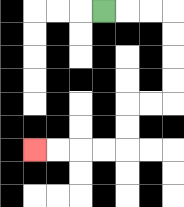{'start': '[4, 0]', 'end': '[1, 6]', 'path_directions': 'R,R,R,D,D,D,D,L,L,D,D,L,L,L,L', 'path_coordinates': '[[4, 0], [5, 0], [6, 0], [7, 0], [7, 1], [7, 2], [7, 3], [7, 4], [6, 4], [5, 4], [5, 5], [5, 6], [4, 6], [3, 6], [2, 6], [1, 6]]'}